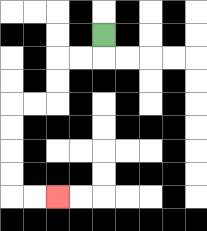{'start': '[4, 1]', 'end': '[2, 8]', 'path_directions': 'D,L,L,D,D,L,L,D,D,D,D,R,R', 'path_coordinates': '[[4, 1], [4, 2], [3, 2], [2, 2], [2, 3], [2, 4], [1, 4], [0, 4], [0, 5], [0, 6], [0, 7], [0, 8], [1, 8], [2, 8]]'}